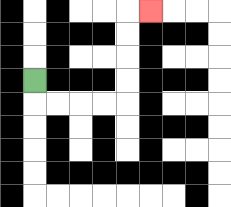{'start': '[1, 3]', 'end': '[6, 0]', 'path_directions': 'D,R,R,R,R,U,U,U,U,R', 'path_coordinates': '[[1, 3], [1, 4], [2, 4], [3, 4], [4, 4], [5, 4], [5, 3], [5, 2], [5, 1], [5, 0], [6, 0]]'}